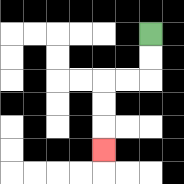{'start': '[6, 1]', 'end': '[4, 6]', 'path_directions': 'D,D,L,L,D,D,D', 'path_coordinates': '[[6, 1], [6, 2], [6, 3], [5, 3], [4, 3], [4, 4], [4, 5], [4, 6]]'}